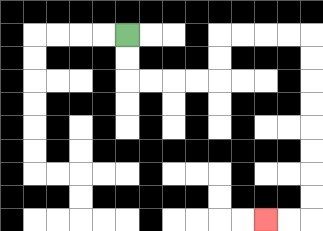{'start': '[5, 1]', 'end': '[11, 9]', 'path_directions': 'D,D,R,R,R,R,U,U,R,R,R,R,D,D,D,D,D,D,D,D,L,L', 'path_coordinates': '[[5, 1], [5, 2], [5, 3], [6, 3], [7, 3], [8, 3], [9, 3], [9, 2], [9, 1], [10, 1], [11, 1], [12, 1], [13, 1], [13, 2], [13, 3], [13, 4], [13, 5], [13, 6], [13, 7], [13, 8], [13, 9], [12, 9], [11, 9]]'}